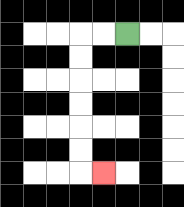{'start': '[5, 1]', 'end': '[4, 7]', 'path_directions': 'L,L,D,D,D,D,D,D,R', 'path_coordinates': '[[5, 1], [4, 1], [3, 1], [3, 2], [3, 3], [3, 4], [3, 5], [3, 6], [3, 7], [4, 7]]'}